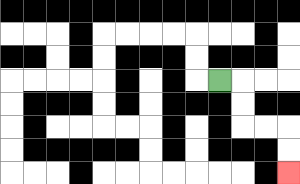{'start': '[9, 3]', 'end': '[12, 7]', 'path_directions': 'R,D,D,R,R,D,D', 'path_coordinates': '[[9, 3], [10, 3], [10, 4], [10, 5], [11, 5], [12, 5], [12, 6], [12, 7]]'}